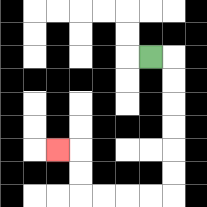{'start': '[6, 2]', 'end': '[2, 6]', 'path_directions': 'R,D,D,D,D,D,D,L,L,L,L,U,U,L', 'path_coordinates': '[[6, 2], [7, 2], [7, 3], [7, 4], [7, 5], [7, 6], [7, 7], [7, 8], [6, 8], [5, 8], [4, 8], [3, 8], [3, 7], [3, 6], [2, 6]]'}